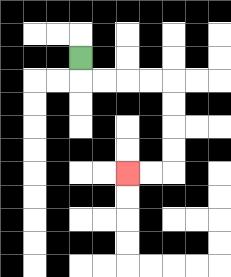{'start': '[3, 2]', 'end': '[5, 7]', 'path_directions': 'D,R,R,R,R,D,D,D,D,L,L', 'path_coordinates': '[[3, 2], [3, 3], [4, 3], [5, 3], [6, 3], [7, 3], [7, 4], [7, 5], [7, 6], [7, 7], [6, 7], [5, 7]]'}